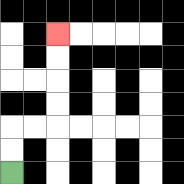{'start': '[0, 7]', 'end': '[2, 1]', 'path_directions': 'U,U,R,R,U,U,U,U', 'path_coordinates': '[[0, 7], [0, 6], [0, 5], [1, 5], [2, 5], [2, 4], [2, 3], [2, 2], [2, 1]]'}